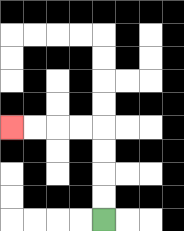{'start': '[4, 9]', 'end': '[0, 5]', 'path_directions': 'U,U,U,U,L,L,L,L', 'path_coordinates': '[[4, 9], [4, 8], [4, 7], [4, 6], [4, 5], [3, 5], [2, 5], [1, 5], [0, 5]]'}